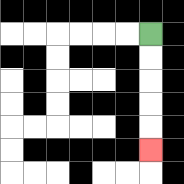{'start': '[6, 1]', 'end': '[6, 6]', 'path_directions': 'D,D,D,D,D', 'path_coordinates': '[[6, 1], [6, 2], [6, 3], [6, 4], [6, 5], [6, 6]]'}